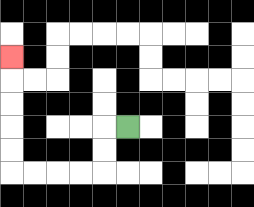{'start': '[5, 5]', 'end': '[0, 2]', 'path_directions': 'L,D,D,L,L,L,L,U,U,U,U,U', 'path_coordinates': '[[5, 5], [4, 5], [4, 6], [4, 7], [3, 7], [2, 7], [1, 7], [0, 7], [0, 6], [0, 5], [0, 4], [0, 3], [0, 2]]'}